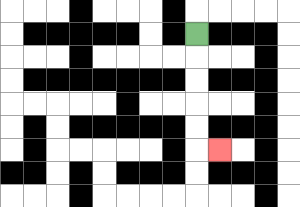{'start': '[8, 1]', 'end': '[9, 6]', 'path_directions': 'D,D,D,D,D,R', 'path_coordinates': '[[8, 1], [8, 2], [8, 3], [8, 4], [8, 5], [8, 6], [9, 6]]'}